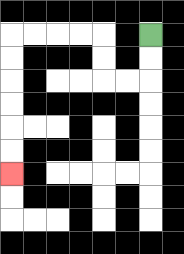{'start': '[6, 1]', 'end': '[0, 7]', 'path_directions': 'D,D,L,L,U,U,L,L,L,L,D,D,D,D,D,D', 'path_coordinates': '[[6, 1], [6, 2], [6, 3], [5, 3], [4, 3], [4, 2], [4, 1], [3, 1], [2, 1], [1, 1], [0, 1], [0, 2], [0, 3], [0, 4], [0, 5], [0, 6], [0, 7]]'}